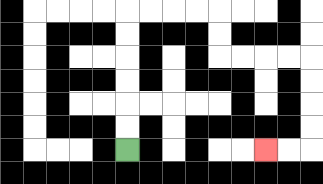{'start': '[5, 6]', 'end': '[11, 6]', 'path_directions': 'U,U,U,U,U,U,R,R,R,R,D,D,R,R,R,R,D,D,D,D,L,L', 'path_coordinates': '[[5, 6], [5, 5], [5, 4], [5, 3], [5, 2], [5, 1], [5, 0], [6, 0], [7, 0], [8, 0], [9, 0], [9, 1], [9, 2], [10, 2], [11, 2], [12, 2], [13, 2], [13, 3], [13, 4], [13, 5], [13, 6], [12, 6], [11, 6]]'}